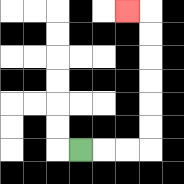{'start': '[3, 6]', 'end': '[5, 0]', 'path_directions': 'R,R,R,U,U,U,U,U,U,L', 'path_coordinates': '[[3, 6], [4, 6], [5, 6], [6, 6], [6, 5], [6, 4], [6, 3], [6, 2], [6, 1], [6, 0], [5, 0]]'}